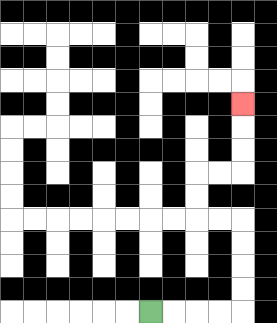{'start': '[6, 13]', 'end': '[10, 4]', 'path_directions': 'R,R,R,R,U,U,U,U,L,L,U,U,R,R,U,U,U', 'path_coordinates': '[[6, 13], [7, 13], [8, 13], [9, 13], [10, 13], [10, 12], [10, 11], [10, 10], [10, 9], [9, 9], [8, 9], [8, 8], [8, 7], [9, 7], [10, 7], [10, 6], [10, 5], [10, 4]]'}